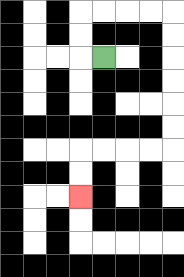{'start': '[4, 2]', 'end': '[3, 8]', 'path_directions': 'L,U,U,R,R,R,R,D,D,D,D,D,D,L,L,L,L,D,D', 'path_coordinates': '[[4, 2], [3, 2], [3, 1], [3, 0], [4, 0], [5, 0], [6, 0], [7, 0], [7, 1], [7, 2], [7, 3], [7, 4], [7, 5], [7, 6], [6, 6], [5, 6], [4, 6], [3, 6], [3, 7], [3, 8]]'}